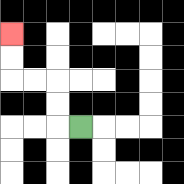{'start': '[3, 5]', 'end': '[0, 1]', 'path_directions': 'L,U,U,L,L,U,U', 'path_coordinates': '[[3, 5], [2, 5], [2, 4], [2, 3], [1, 3], [0, 3], [0, 2], [0, 1]]'}